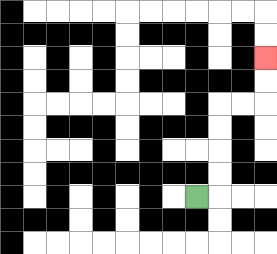{'start': '[8, 8]', 'end': '[11, 2]', 'path_directions': 'R,U,U,U,U,R,R,U,U', 'path_coordinates': '[[8, 8], [9, 8], [9, 7], [9, 6], [9, 5], [9, 4], [10, 4], [11, 4], [11, 3], [11, 2]]'}